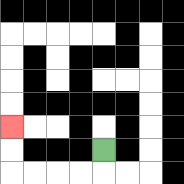{'start': '[4, 6]', 'end': '[0, 5]', 'path_directions': 'D,L,L,L,L,U,U', 'path_coordinates': '[[4, 6], [4, 7], [3, 7], [2, 7], [1, 7], [0, 7], [0, 6], [0, 5]]'}